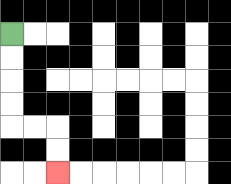{'start': '[0, 1]', 'end': '[2, 7]', 'path_directions': 'D,D,D,D,R,R,D,D', 'path_coordinates': '[[0, 1], [0, 2], [0, 3], [0, 4], [0, 5], [1, 5], [2, 5], [2, 6], [2, 7]]'}